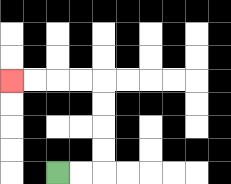{'start': '[2, 7]', 'end': '[0, 3]', 'path_directions': 'R,R,U,U,U,U,L,L,L,L', 'path_coordinates': '[[2, 7], [3, 7], [4, 7], [4, 6], [4, 5], [4, 4], [4, 3], [3, 3], [2, 3], [1, 3], [0, 3]]'}